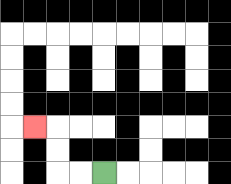{'start': '[4, 7]', 'end': '[1, 5]', 'path_directions': 'L,L,U,U,L', 'path_coordinates': '[[4, 7], [3, 7], [2, 7], [2, 6], [2, 5], [1, 5]]'}